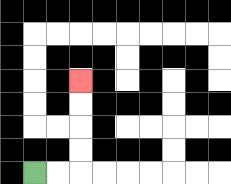{'start': '[1, 7]', 'end': '[3, 3]', 'path_directions': 'R,R,U,U,U,U', 'path_coordinates': '[[1, 7], [2, 7], [3, 7], [3, 6], [3, 5], [3, 4], [3, 3]]'}